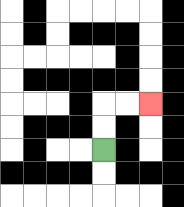{'start': '[4, 6]', 'end': '[6, 4]', 'path_directions': 'U,U,R,R', 'path_coordinates': '[[4, 6], [4, 5], [4, 4], [5, 4], [6, 4]]'}